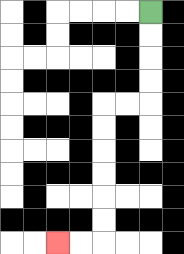{'start': '[6, 0]', 'end': '[2, 10]', 'path_directions': 'D,D,D,D,L,L,D,D,D,D,D,D,L,L', 'path_coordinates': '[[6, 0], [6, 1], [6, 2], [6, 3], [6, 4], [5, 4], [4, 4], [4, 5], [4, 6], [4, 7], [4, 8], [4, 9], [4, 10], [3, 10], [2, 10]]'}